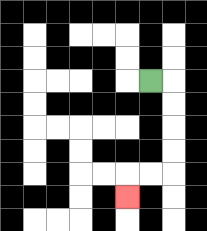{'start': '[6, 3]', 'end': '[5, 8]', 'path_directions': 'R,D,D,D,D,L,L,D', 'path_coordinates': '[[6, 3], [7, 3], [7, 4], [7, 5], [7, 6], [7, 7], [6, 7], [5, 7], [5, 8]]'}